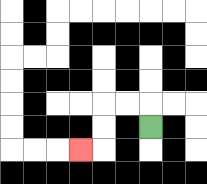{'start': '[6, 5]', 'end': '[3, 6]', 'path_directions': 'U,L,L,D,D,L', 'path_coordinates': '[[6, 5], [6, 4], [5, 4], [4, 4], [4, 5], [4, 6], [3, 6]]'}